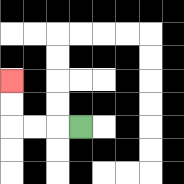{'start': '[3, 5]', 'end': '[0, 3]', 'path_directions': 'L,L,L,U,U', 'path_coordinates': '[[3, 5], [2, 5], [1, 5], [0, 5], [0, 4], [0, 3]]'}